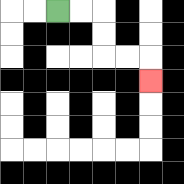{'start': '[2, 0]', 'end': '[6, 3]', 'path_directions': 'R,R,D,D,R,R,D', 'path_coordinates': '[[2, 0], [3, 0], [4, 0], [4, 1], [4, 2], [5, 2], [6, 2], [6, 3]]'}